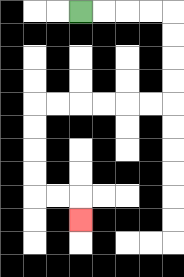{'start': '[3, 0]', 'end': '[3, 9]', 'path_directions': 'R,R,R,R,D,D,D,D,L,L,L,L,L,L,D,D,D,D,R,R,D', 'path_coordinates': '[[3, 0], [4, 0], [5, 0], [6, 0], [7, 0], [7, 1], [7, 2], [7, 3], [7, 4], [6, 4], [5, 4], [4, 4], [3, 4], [2, 4], [1, 4], [1, 5], [1, 6], [1, 7], [1, 8], [2, 8], [3, 8], [3, 9]]'}